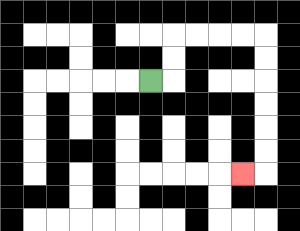{'start': '[6, 3]', 'end': '[10, 7]', 'path_directions': 'R,U,U,R,R,R,R,D,D,D,D,D,D,L', 'path_coordinates': '[[6, 3], [7, 3], [7, 2], [7, 1], [8, 1], [9, 1], [10, 1], [11, 1], [11, 2], [11, 3], [11, 4], [11, 5], [11, 6], [11, 7], [10, 7]]'}